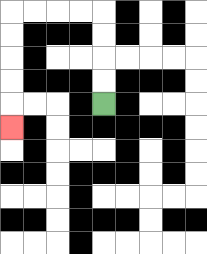{'start': '[4, 4]', 'end': '[0, 5]', 'path_directions': 'U,U,U,U,L,L,L,L,D,D,D,D,D', 'path_coordinates': '[[4, 4], [4, 3], [4, 2], [4, 1], [4, 0], [3, 0], [2, 0], [1, 0], [0, 0], [0, 1], [0, 2], [0, 3], [0, 4], [0, 5]]'}